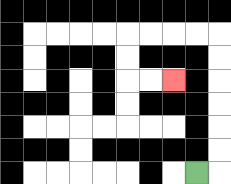{'start': '[8, 7]', 'end': '[7, 3]', 'path_directions': 'R,U,U,U,U,U,U,L,L,L,L,D,D,R,R', 'path_coordinates': '[[8, 7], [9, 7], [9, 6], [9, 5], [9, 4], [9, 3], [9, 2], [9, 1], [8, 1], [7, 1], [6, 1], [5, 1], [5, 2], [5, 3], [6, 3], [7, 3]]'}